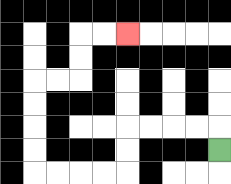{'start': '[9, 6]', 'end': '[5, 1]', 'path_directions': 'U,L,L,L,L,D,D,L,L,L,L,U,U,U,U,R,R,U,U,R,R', 'path_coordinates': '[[9, 6], [9, 5], [8, 5], [7, 5], [6, 5], [5, 5], [5, 6], [5, 7], [4, 7], [3, 7], [2, 7], [1, 7], [1, 6], [1, 5], [1, 4], [1, 3], [2, 3], [3, 3], [3, 2], [3, 1], [4, 1], [5, 1]]'}